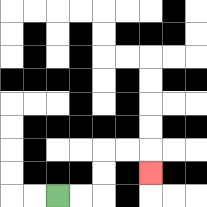{'start': '[2, 8]', 'end': '[6, 7]', 'path_directions': 'R,R,U,U,R,R,D', 'path_coordinates': '[[2, 8], [3, 8], [4, 8], [4, 7], [4, 6], [5, 6], [6, 6], [6, 7]]'}